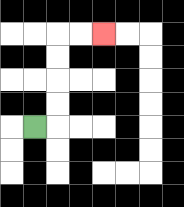{'start': '[1, 5]', 'end': '[4, 1]', 'path_directions': 'R,U,U,U,U,R,R', 'path_coordinates': '[[1, 5], [2, 5], [2, 4], [2, 3], [2, 2], [2, 1], [3, 1], [4, 1]]'}